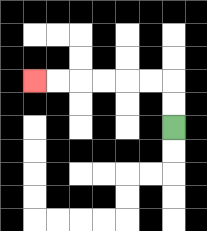{'start': '[7, 5]', 'end': '[1, 3]', 'path_directions': 'U,U,L,L,L,L,L,L', 'path_coordinates': '[[7, 5], [7, 4], [7, 3], [6, 3], [5, 3], [4, 3], [3, 3], [2, 3], [1, 3]]'}